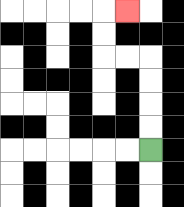{'start': '[6, 6]', 'end': '[5, 0]', 'path_directions': 'U,U,U,U,L,L,U,U,R', 'path_coordinates': '[[6, 6], [6, 5], [6, 4], [6, 3], [6, 2], [5, 2], [4, 2], [4, 1], [4, 0], [5, 0]]'}